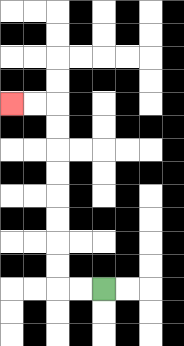{'start': '[4, 12]', 'end': '[0, 4]', 'path_directions': 'L,L,U,U,U,U,U,U,U,U,L,L', 'path_coordinates': '[[4, 12], [3, 12], [2, 12], [2, 11], [2, 10], [2, 9], [2, 8], [2, 7], [2, 6], [2, 5], [2, 4], [1, 4], [0, 4]]'}